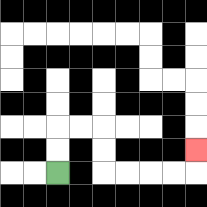{'start': '[2, 7]', 'end': '[8, 6]', 'path_directions': 'U,U,R,R,D,D,R,R,R,R,U', 'path_coordinates': '[[2, 7], [2, 6], [2, 5], [3, 5], [4, 5], [4, 6], [4, 7], [5, 7], [6, 7], [7, 7], [8, 7], [8, 6]]'}